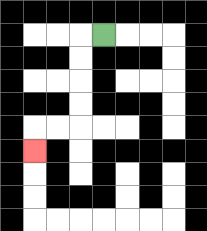{'start': '[4, 1]', 'end': '[1, 6]', 'path_directions': 'L,D,D,D,D,L,L,D', 'path_coordinates': '[[4, 1], [3, 1], [3, 2], [3, 3], [3, 4], [3, 5], [2, 5], [1, 5], [1, 6]]'}